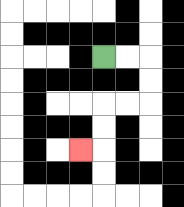{'start': '[4, 2]', 'end': '[3, 6]', 'path_directions': 'R,R,D,D,L,L,D,D,L', 'path_coordinates': '[[4, 2], [5, 2], [6, 2], [6, 3], [6, 4], [5, 4], [4, 4], [4, 5], [4, 6], [3, 6]]'}